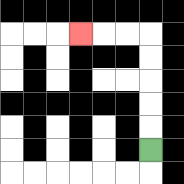{'start': '[6, 6]', 'end': '[3, 1]', 'path_directions': 'U,U,U,U,U,L,L,L', 'path_coordinates': '[[6, 6], [6, 5], [6, 4], [6, 3], [6, 2], [6, 1], [5, 1], [4, 1], [3, 1]]'}